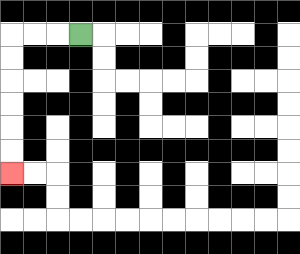{'start': '[3, 1]', 'end': '[0, 7]', 'path_directions': 'L,L,L,D,D,D,D,D,D', 'path_coordinates': '[[3, 1], [2, 1], [1, 1], [0, 1], [0, 2], [0, 3], [0, 4], [0, 5], [0, 6], [0, 7]]'}